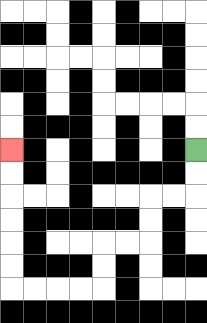{'start': '[8, 6]', 'end': '[0, 6]', 'path_directions': 'D,D,L,L,D,D,L,L,D,D,L,L,L,L,U,U,U,U,U,U', 'path_coordinates': '[[8, 6], [8, 7], [8, 8], [7, 8], [6, 8], [6, 9], [6, 10], [5, 10], [4, 10], [4, 11], [4, 12], [3, 12], [2, 12], [1, 12], [0, 12], [0, 11], [0, 10], [0, 9], [0, 8], [0, 7], [0, 6]]'}